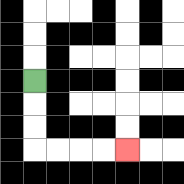{'start': '[1, 3]', 'end': '[5, 6]', 'path_directions': 'D,D,D,R,R,R,R', 'path_coordinates': '[[1, 3], [1, 4], [1, 5], [1, 6], [2, 6], [3, 6], [4, 6], [5, 6]]'}